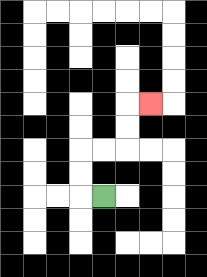{'start': '[4, 8]', 'end': '[6, 4]', 'path_directions': 'L,U,U,R,R,U,U,R', 'path_coordinates': '[[4, 8], [3, 8], [3, 7], [3, 6], [4, 6], [5, 6], [5, 5], [5, 4], [6, 4]]'}